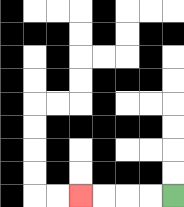{'start': '[7, 8]', 'end': '[3, 8]', 'path_directions': 'L,L,L,L', 'path_coordinates': '[[7, 8], [6, 8], [5, 8], [4, 8], [3, 8]]'}